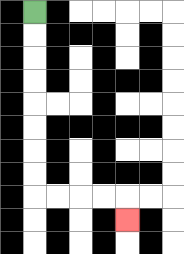{'start': '[1, 0]', 'end': '[5, 9]', 'path_directions': 'D,D,D,D,D,D,D,D,R,R,R,R,D', 'path_coordinates': '[[1, 0], [1, 1], [1, 2], [1, 3], [1, 4], [1, 5], [1, 6], [1, 7], [1, 8], [2, 8], [3, 8], [4, 8], [5, 8], [5, 9]]'}